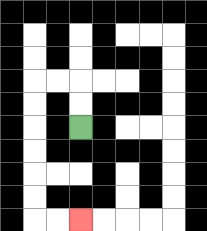{'start': '[3, 5]', 'end': '[3, 9]', 'path_directions': 'U,U,L,L,D,D,D,D,D,D,R,R', 'path_coordinates': '[[3, 5], [3, 4], [3, 3], [2, 3], [1, 3], [1, 4], [1, 5], [1, 6], [1, 7], [1, 8], [1, 9], [2, 9], [3, 9]]'}